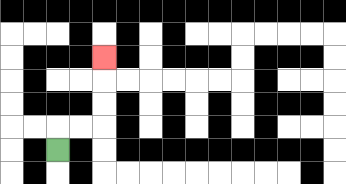{'start': '[2, 6]', 'end': '[4, 2]', 'path_directions': 'U,R,R,U,U,U', 'path_coordinates': '[[2, 6], [2, 5], [3, 5], [4, 5], [4, 4], [4, 3], [4, 2]]'}